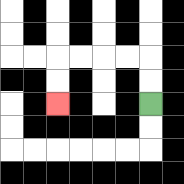{'start': '[6, 4]', 'end': '[2, 4]', 'path_directions': 'U,U,L,L,L,L,D,D', 'path_coordinates': '[[6, 4], [6, 3], [6, 2], [5, 2], [4, 2], [3, 2], [2, 2], [2, 3], [2, 4]]'}